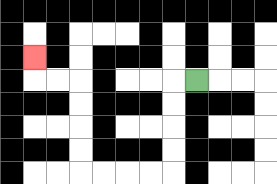{'start': '[8, 3]', 'end': '[1, 2]', 'path_directions': 'L,D,D,D,D,L,L,L,L,U,U,U,U,L,L,U', 'path_coordinates': '[[8, 3], [7, 3], [7, 4], [7, 5], [7, 6], [7, 7], [6, 7], [5, 7], [4, 7], [3, 7], [3, 6], [3, 5], [3, 4], [3, 3], [2, 3], [1, 3], [1, 2]]'}